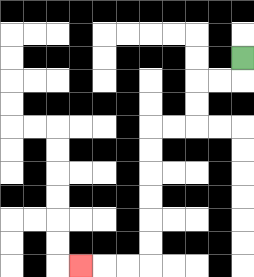{'start': '[10, 2]', 'end': '[3, 11]', 'path_directions': 'D,L,L,D,D,L,L,D,D,D,D,D,D,L,L,L', 'path_coordinates': '[[10, 2], [10, 3], [9, 3], [8, 3], [8, 4], [8, 5], [7, 5], [6, 5], [6, 6], [6, 7], [6, 8], [6, 9], [6, 10], [6, 11], [5, 11], [4, 11], [3, 11]]'}